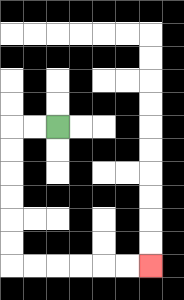{'start': '[2, 5]', 'end': '[6, 11]', 'path_directions': 'L,L,D,D,D,D,D,D,R,R,R,R,R,R', 'path_coordinates': '[[2, 5], [1, 5], [0, 5], [0, 6], [0, 7], [0, 8], [0, 9], [0, 10], [0, 11], [1, 11], [2, 11], [3, 11], [4, 11], [5, 11], [6, 11]]'}